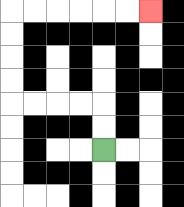{'start': '[4, 6]', 'end': '[6, 0]', 'path_directions': 'U,U,L,L,L,L,U,U,U,U,R,R,R,R,R,R', 'path_coordinates': '[[4, 6], [4, 5], [4, 4], [3, 4], [2, 4], [1, 4], [0, 4], [0, 3], [0, 2], [0, 1], [0, 0], [1, 0], [2, 0], [3, 0], [4, 0], [5, 0], [6, 0]]'}